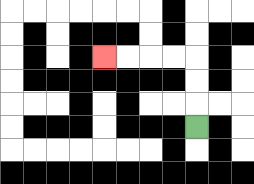{'start': '[8, 5]', 'end': '[4, 2]', 'path_directions': 'U,U,U,L,L,L,L', 'path_coordinates': '[[8, 5], [8, 4], [8, 3], [8, 2], [7, 2], [6, 2], [5, 2], [4, 2]]'}